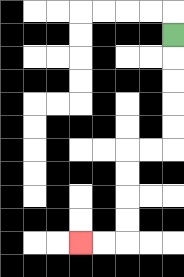{'start': '[7, 1]', 'end': '[3, 10]', 'path_directions': 'D,D,D,D,D,L,L,D,D,D,D,L,L', 'path_coordinates': '[[7, 1], [7, 2], [7, 3], [7, 4], [7, 5], [7, 6], [6, 6], [5, 6], [5, 7], [5, 8], [5, 9], [5, 10], [4, 10], [3, 10]]'}